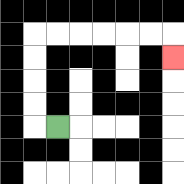{'start': '[2, 5]', 'end': '[7, 2]', 'path_directions': 'L,U,U,U,U,R,R,R,R,R,R,D', 'path_coordinates': '[[2, 5], [1, 5], [1, 4], [1, 3], [1, 2], [1, 1], [2, 1], [3, 1], [4, 1], [5, 1], [6, 1], [7, 1], [7, 2]]'}